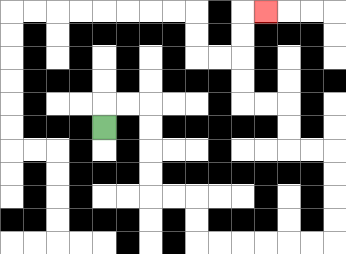{'start': '[4, 5]', 'end': '[11, 0]', 'path_directions': 'U,R,R,D,D,D,D,R,R,D,D,R,R,R,R,R,R,U,U,U,U,L,L,U,U,L,L,U,U,U,U,R', 'path_coordinates': '[[4, 5], [4, 4], [5, 4], [6, 4], [6, 5], [6, 6], [6, 7], [6, 8], [7, 8], [8, 8], [8, 9], [8, 10], [9, 10], [10, 10], [11, 10], [12, 10], [13, 10], [14, 10], [14, 9], [14, 8], [14, 7], [14, 6], [13, 6], [12, 6], [12, 5], [12, 4], [11, 4], [10, 4], [10, 3], [10, 2], [10, 1], [10, 0], [11, 0]]'}